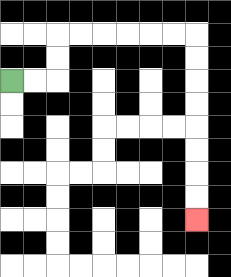{'start': '[0, 3]', 'end': '[8, 9]', 'path_directions': 'R,R,U,U,R,R,R,R,R,R,D,D,D,D,D,D,D,D', 'path_coordinates': '[[0, 3], [1, 3], [2, 3], [2, 2], [2, 1], [3, 1], [4, 1], [5, 1], [6, 1], [7, 1], [8, 1], [8, 2], [8, 3], [8, 4], [8, 5], [8, 6], [8, 7], [8, 8], [8, 9]]'}